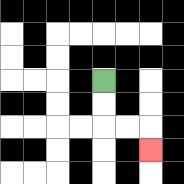{'start': '[4, 3]', 'end': '[6, 6]', 'path_directions': 'D,D,R,R,D', 'path_coordinates': '[[4, 3], [4, 4], [4, 5], [5, 5], [6, 5], [6, 6]]'}